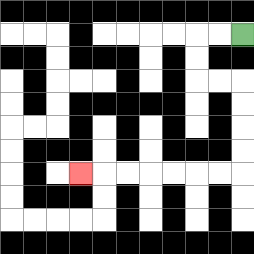{'start': '[10, 1]', 'end': '[3, 7]', 'path_directions': 'L,L,D,D,R,R,D,D,D,D,L,L,L,L,L,L,L', 'path_coordinates': '[[10, 1], [9, 1], [8, 1], [8, 2], [8, 3], [9, 3], [10, 3], [10, 4], [10, 5], [10, 6], [10, 7], [9, 7], [8, 7], [7, 7], [6, 7], [5, 7], [4, 7], [3, 7]]'}